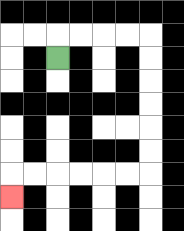{'start': '[2, 2]', 'end': '[0, 8]', 'path_directions': 'U,R,R,R,R,D,D,D,D,D,D,L,L,L,L,L,L,D', 'path_coordinates': '[[2, 2], [2, 1], [3, 1], [4, 1], [5, 1], [6, 1], [6, 2], [6, 3], [6, 4], [6, 5], [6, 6], [6, 7], [5, 7], [4, 7], [3, 7], [2, 7], [1, 7], [0, 7], [0, 8]]'}